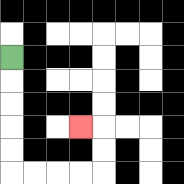{'start': '[0, 2]', 'end': '[3, 5]', 'path_directions': 'D,D,D,D,D,R,R,R,R,U,U,L', 'path_coordinates': '[[0, 2], [0, 3], [0, 4], [0, 5], [0, 6], [0, 7], [1, 7], [2, 7], [3, 7], [4, 7], [4, 6], [4, 5], [3, 5]]'}